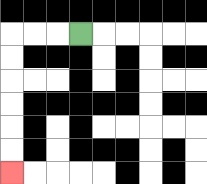{'start': '[3, 1]', 'end': '[0, 7]', 'path_directions': 'L,L,L,D,D,D,D,D,D', 'path_coordinates': '[[3, 1], [2, 1], [1, 1], [0, 1], [0, 2], [0, 3], [0, 4], [0, 5], [0, 6], [0, 7]]'}